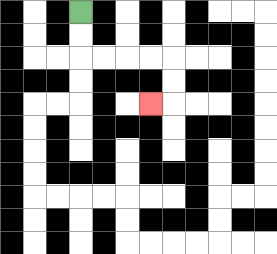{'start': '[3, 0]', 'end': '[6, 4]', 'path_directions': 'D,D,R,R,R,R,D,D,L', 'path_coordinates': '[[3, 0], [3, 1], [3, 2], [4, 2], [5, 2], [6, 2], [7, 2], [7, 3], [7, 4], [6, 4]]'}